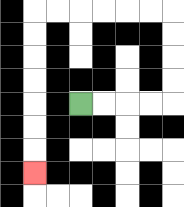{'start': '[3, 4]', 'end': '[1, 7]', 'path_directions': 'R,R,R,R,U,U,U,U,L,L,L,L,L,L,D,D,D,D,D,D,D', 'path_coordinates': '[[3, 4], [4, 4], [5, 4], [6, 4], [7, 4], [7, 3], [7, 2], [7, 1], [7, 0], [6, 0], [5, 0], [4, 0], [3, 0], [2, 0], [1, 0], [1, 1], [1, 2], [1, 3], [1, 4], [1, 5], [1, 6], [1, 7]]'}